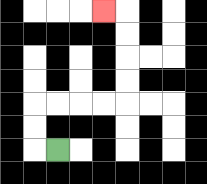{'start': '[2, 6]', 'end': '[4, 0]', 'path_directions': 'L,U,U,R,R,R,R,U,U,U,U,L', 'path_coordinates': '[[2, 6], [1, 6], [1, 5], [1, 4], [2, 4], [3, 4], [4, 4], [5, 4], [5, 3], [5, 2], [5, 1], [5, 0], [4, 0]]'}